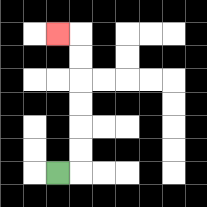{'start': '[2, 7]', 'end': '[2, 1]', 'path_directions': 'R,U,U,U,U,U,U,L', 'path_coordinates': '[[2, 7], [3, 7], [3, 6], [3, 5], [3, 4], [3, 3], [3, 2], [3, 1], [2, 1]]'}